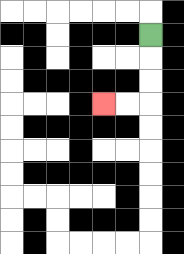{'start': '[6, 1]', 'end': '[4, 4]', 'path_directions': 'D,D,D,L,L', 'path_coordinates': '[[6, 1], [6, 2], [6, 3], [6, 4], [5, 4], [4, 4]]'}